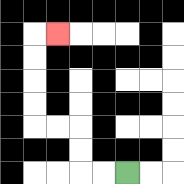{'start': '[5, 7]', 'end': '[2, 1]', 'path_directions': 'L,L,U,U,L,L,U,U,U,U,R', 'path_coordinates': '[[5, 7], [4, 7], [3, 7], [3, 6], [3, 5], [2, 5], [1, 5], [1, 4], [1, 3], [1, 2], [1, 1], [2, 1]]'}